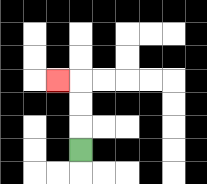{'start': '[3, 6]', 'end': '[2, 3]', 'path_directions': 'U,U,U,L', 'path_coordinates': '[[3, 6], [3, 5], [3, 4], [3, 3], [2, 3]]'}